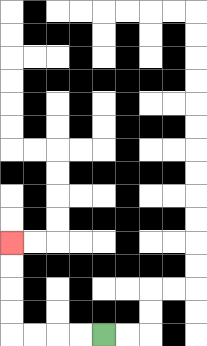{'start': '[4, 14]', 'end': '[0, 10]', 'path_directions': 'L,L,L,L,U,U,U,U', 'path_coordinates': '[[4, 14], [3, 14], [2, 14], [1, 14], [0, 14], [0, 13], [0, 12], [0, 11], [0, 10]]'}